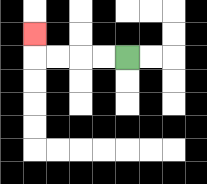{'start': '[5, 2]', 'end': '[1, 1]', 'path_directions': 'L,L,L,L,U', 'path_coordinates': '[[5, 2], [4, 2], [3, 2], [2, 2], [1, 2], [1, 1]]'}